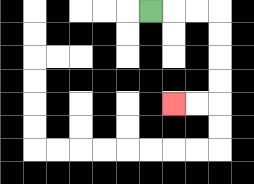{'start': '[6, 0]', 'end': '[7, 4]', 'path_directions': 'R,R,R,D,D,D,D,L,L', 'path_coordinates': '[[6, 0], [7, 0], [8, 0], [9, 0], [9, 1], [9, 2], [9, 3], [9, 4], [8, 4], [7, 4]]'}